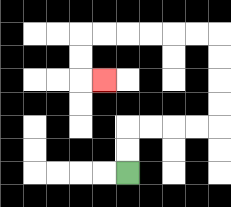{'start': '[5, 7]', 'end': '[4, 3]', 'path_directions': 'U,U,R,R,R,R,U,U,U,U,L,L,L,L,L,L,D,D,R', 'path_coordinates': '[[5, 7], [5, 6], [5, 5], [6, 5], [7, 5], [8, 5], [9, 5], [9, 4], [9, 3], [9, 2], [9, 1], [8, 1], [7, 1], [6, 1], [5, 1], [4, 1], [3, 1], [3, 2], [3, 3], [4, 3]]'}